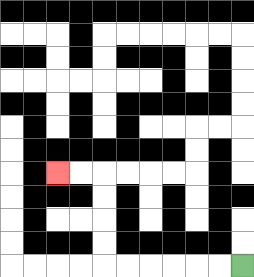{'start': '[10, 11]', 'end': '[2, 7]', 'path_directions': 'L,L,L,L,L,L,U,U,U,U,L,L', 'path_coordinates': '[[10, 11], [9, 11], [8, 11], [7, 11], [6, 11], [5, 11], [4, 11], [4, 10], [4, 9], [4, 8], [4, 7], [3, 7], [2, 7]]'}